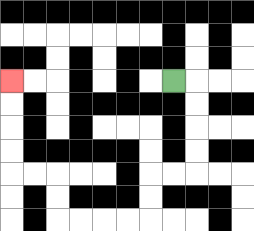{'start': '[7, 3]', 'end': '[0, 3]', 'path_directions': 'R,D,D,D,D,L,L,D,D,L,L,L,L,U,U,L,L,U,U,U,U', 'path_coordinates': '[[7, 3], [8, 3], [8, 4], [8, 5], [8, 6], [8, 7], [7, 7], [6, 7], [6, 8], [6, 9], [5, 9], [4, 9], [3, 9], [2, 9], [2, 8], [2, 7], [1, 7], [0, 7], [0, 6], [0, 5], [0, 4], [0, 3]]'}